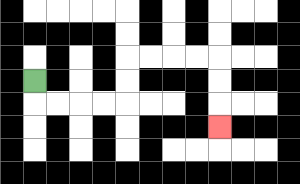{'start': '[1, 3]', 'end': '[9, 5]', 'path_directions': 'D,R,R,R,R,U,U,R,R,R,R,D,D,D', 'path_coordinates': '[[1, 3], [1, 4], [2, 4], [3, 4], [4, 4], [5, 4], [5, 3], [5, 2], [6, 2], [7, 2], [8, 2], [9, 2], [9, 3], [9, 4], [9, 5]]'}